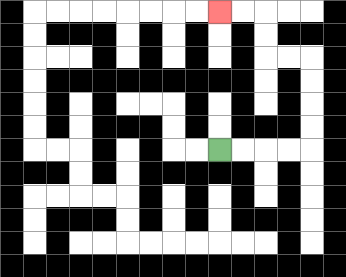{'start': '[9, 6]', 'end': '[9, 0]', 'path_directions': 'R,R,R,R,U,U,U,U,L,L,U,U,L,L', 'path_coordinates': '[[9, 6], [10, 6], [11, 6], [12, 6], [13, 6], [13, 5], [13, 4], [13, 3], [13, 2], [12, 2], [11, 2], [11, 1], [11, 0], [10, 0], [9, 0]]'}